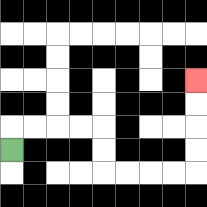{'start': '[0, 6]', 'end': '[8, 3]', 'path_directions': 'U,R,R,R,R,D,D,R,R,R,R,U,U,U,U', 'path_coordinates': '[[0, 6], [0, 5], [1, 5], [2, 5], [3, 5], [4, 5], [4, 6], [4, 7], [5, 7], [6, 7], [7, 7], [8, 7], [8, 6], [8, 5], [8, 4], [8, 3]]'}